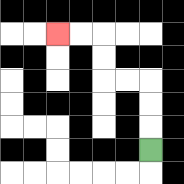{'start': '[6, 6]', 'end': '[2, 1]', 'path_directions': 'U,U,U,L,L,U,U,L,L', 'path_coordinates': '[[6, 6], [6, 5], [6, 4], [6, 3], [5, 3], [4, 3], [4, 2], [4, 1], [3, 1], [2, 1]]'}